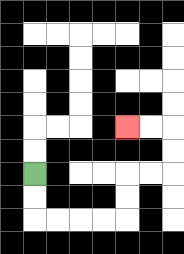{'start': '[1, 7]', 'end': '[5, 5]', 'path_directions': 'D,D,R,R,R,R,U,U,R,R,U,U,L,L', 'path_coordinates': '[[1, 7], [1, 8], [1, 9], [2, 9], [3, 9], [4, 9], [5, 9], [5, 8], [5, 7], [6, 7], [7, 7], [7, 6], [7, 5], [6, 5], [5, 5]]'}